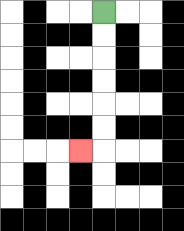{'start': '[4, 0]', 'end': '[3, 6]', 'path_directions': 'D,D,D,D,D,D,L', 'path_coordinates': '[[4, 0], [4, 1], [4, 2], [4, 3], [4, 4], [4, 5], [4, 6], [3, 6]]'}